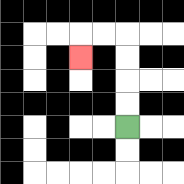{'start': '[5, 5]', 'end': '[3, 2]', 'path_directions': 'U,U,U,U,L,L,D', 'path_coordinates': '[[5, 5], [5, 4], [5, 3], [5, 2], [5, 1], [4, 1], [3, 1], [3, 2]]'}